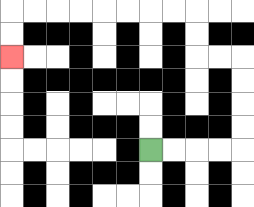{'start': '[6, 6]', 'end': '[0, 2]', 'path_directions': 'R,R,R,R,U,U,U,U,L,L,U,U,L,L,L,L,L,L,L,L,D,D', 'path_coordinates': '[[6, 6], [7, 6], [8, 6], [9, 6], [10, 6], [10, 5], [10, 4], [10, 3], [10, 2], [9, 2], [8, 2], [8, 1], [8, 0], [7, 0], [6, 0], [5, 0], [4, 0], [3, 0], [2, 0], [1, 0], [0, 0], [0, 1], [0, 2]]'}